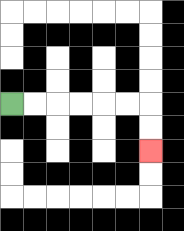{'start': '[0, 4]', 'end': '[6, 6]', 'path_directions': 'R,R,R,R,R,R,D,D', 'path_coordinates': '[[0, 4], [1, 4], [2, 4], [3, 4], [4, 4], [5, 4], [6, 4], [6, 5], [6, 6]]'}